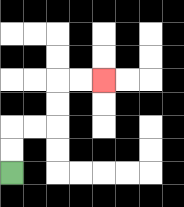{'start': '[0, 7]', 'end': '[4, 3]', 'path_directions': 'U,U,R,R,U,U,R,R', 'path_coordinates': '[[0, 7], [0, 6], [0, 5], [1, 5], [2, 5], [2, 4], [2, 3], [3, 3], [4, 3]]'}